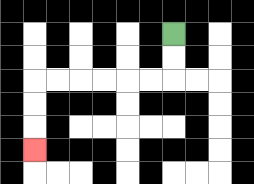{'start': '[7, 1]', 'end': '[1, 6]', 'path_directions': 'D,D,L,L,L,L,L,L,D,D,D', 'path_coordinates': '[[7, 1], [7, 2], [7, 3], [6, 3], [5, 3], [4, 3], [3, 3], [2, 3], [1, 3], [1, 4], [1, 5], [1, 6]]'}